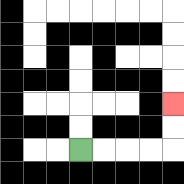{'start': '[3, 6]', 'end': '[7, 4]', 'path_directions': 'R,R,R,R,U,U', 'path_coordinates': '[[3, 6], [4, 6], [5, 6], [6, 6], [7, 6], [7, 5], [7, 4]]'}